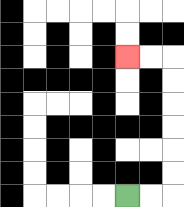{'start': '[5, 8]', 'end': '[5, 2]', 'path_directions': 'R,R,U,U,U,U,U,U,L,L', 'path_coordinates': '[[5, 8], [6, 8], [7, 8], [7, 7], [7, 6], [7, 5], [7, 4], [7, 3], [7, 2], [6, 2], [5, 2]]'}